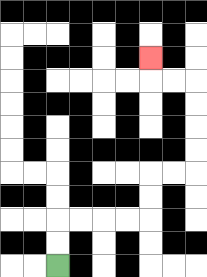{'start': '[2, 11]', 'end': '[6, 2]', 'path_directions': 'U,U,R,R,R,R,U,U,R,R,U,U,U,U,L,L,U', 'path_coordinates': '[[2, 11], [2, 10], [2, 9], [3, 9], [4, 9], [5, 9], [6, 9], [6, 8], [6, 7], [7, 7], [8, 7], [8, 6], [8, 5], [8, 4], [8, 3], [7, 3], [6, 3], [6, 2]]'}